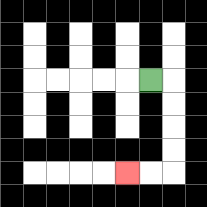{'start': '[6, 3]', 'end': '[5, 7]', 'path_directions': 'R,D,D,D,D,L,L', 'path_coordinates': '[[6, 3], [7, 3], [7, 4], [7, 5], [7, 6], [7, 7], [6, 7], [5, 7]]'}